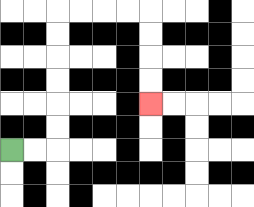{'start': '[0, 6]', 'end': '[6, 4]', 'path_directions': 'R,R,U,U,U,U,U,U,R,R,R,R,D,D,D,D', 'path_coordinates': '[[0, 6], [1, 6], [2, 6], [2, 5], [2, 4], [2, 3], [2, 2], [2, 1], [2, 0], [3, 0], [4, 0], [5, 0], [6, 0], [6, 1], [6, 2], [6, 3], [6, 4]]'}